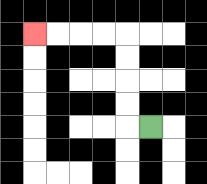{'start': '[6, 5]', 'end': '[1, 1]', 'path_directions': 'L,U,U,U,U,L,L,L,L', 'path_coordinates': '[[6, 5], [5, 5], [5, 4], [5, 3], [5, 2], [5, 1], [4, 1], [3, 1], [2, 1], [1, 1]]'}